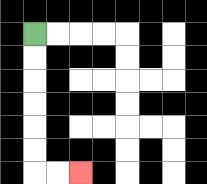{'start': '[1, 1]', 'end': '[3, 7]', 'path_directions': 'D,D,D,D,D,D,R,R', 'path_coordinates': '[[1, 1], [1, 2], [1, 3], [1, 4], [1, 5], [1, 6], [1, 7], [2, 7], [3, 7]]'}